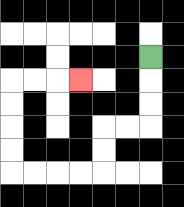{'start': '[6, 2]', 'end': '[3, 3]', 'path_directions': 'D,D,D,L,L,D,D,L,L,L,L,U,U,U,U,R,R,R', 'path_coordinates': '[[6, 2], [6, 3], [6, 4], [6, 5], [5, 5], [4, 5], [4, 6], [4, 7], [3, 7], [2, 7], [1, 7], [0, 7], [0, 6], [0, 5], [0, 4], [0, 3], [1, 3], [2, 3], [3, 3]]'}